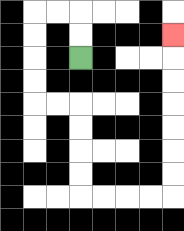{'start': '[3, 2]', 'end': '[7, 1]', 'path_directions': 'U,U,L,L,D,D,D,D,R,R,D,D,D,D,R,R,R,R,U,U,U,U,U,U,U', 'path_coordinates': '[[3, 2], [3, 1], [3, 0], [2, 0], [1, 0], [1, 1], [1, 2], [1, 3], [1, 4], [2, 4], [3, 4], [3, 5], [3, 6], [3, 7], [3, 8], [4, 8], [5, 8], [6, 8], [7, 8], [7, 7], [7, 6], [7, 5], [7, 4], [7, 3], [7, 2], [7, 1]]'}